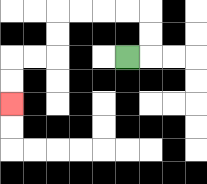{'start': '[5, 2]', 'end': '[0, 4]', 'path_directions': 'R,U,U,L,L,L,L,D,D,L,L,D,D', 'path_coordinates': '[[5, 2], [6, 2], [6, 1], [6, 0], [5, 0], [4, 0], [3, 0], [2, 0], [2, 1], [2, 2], [1, 2], [0, 2], [0, 3], [0, 4]]'}